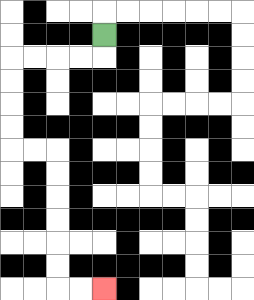{'start': '[4, 1]', 'end': '[4, 12]', 'path_directions': 'D,L,L,L,L,D,D,D,D,R,R,D,D,D,D,D,D,R,R', 'path_coordinates': '[[4, 1], [4, 2], [3, 2], [2, 2], [1, 2], [0, 2], [0, 3], [0, 4], [0, 5], [0, 6], [1, 6], [2, 6], [2, 7], [2, 8], [2, 9], [2, 10], [2, 11], [2, 12], [3, 12], [4, 12]]'}